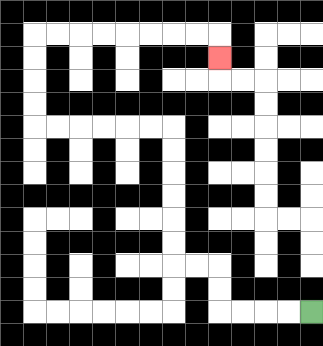{'start': '[13, 13]', 'end': '[9, 2]', 'path_directions': 'L,L,L,L,U,U,L,L,U,U,U,U,U,U,L,L,L,L,L,L,U,U,U,U,R,R,R,R,R,R,R,R,D', 'path_coordinates': '[[13, 13], [12, 13], [11, 13], [10, 13], [9, 13], [9, 12], [9, 11], [8, 11], [7, 11], [7, 10], [7, 9], [7, 8], [7, 7], [7, 6], [7, 5], [6, 5], [5, 5], [4, 5], [3, 5], [2, 5], [1, 5], [1, 4], [1, 3], [1, 2], [1, 1], [2, 1], [3, 1], [4, 1], [5, 1], [6, 1], [7, 1], [8, 1], [9, 1], [9, 2]]'}